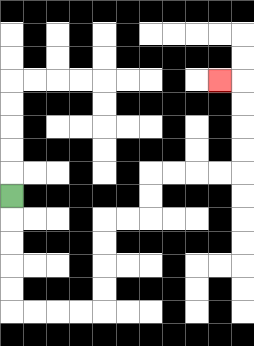{'start': '[0, 8]', 'end': '[9, 3]', 'path_directions': 'D,D,D,D,D,R,R,R,R,U,U,U,U,R,R,U,U,R,R,R,R,U,U,U,U,L', 'path_coordinates': '[[0, 8], [0, 9], [0, 10], [0, 11], [0, 12], [0, 13], [1, 13], [2, 13], [3, 13], [4, 13], [4, 12], [4, 11], [4, 10], [4, 9], [5, 9], [6, 9], [6, 8], [6, 7], [7, 7], [8, 7], [9, 7], [10, 7], [10, 6], [10, 5], [10, 4], [10, 3], [9, 3]]'}